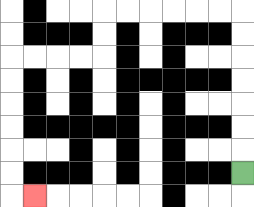{'start': '[10, 7]', 'end': '[1, 8]', 'path_directions': 'U,U,U,U,U,U,U,L,L,L,L,L,L,D,D,L,L,L,L,D,D,D,D,D,D,R', 'path_coordinates': '[[10, 7], [10, 6], [10, 5], [10, 4], [10, 3], [10, 2], [10, 1], [10, 0], [9, 0], [8, 0], [7, 0], [6, 0], [5, 0], [4, 0], [4, 1], [4, 2], [3, 2], [2, 2], [1, 2], [0, 2], [0, 3], [0, 4], [0, 5], [0, 6], [0, 7], [0, 8], [1, 8]]'}